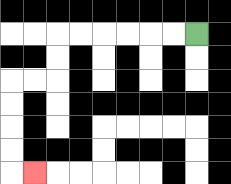{'start': '[8, 1]', 'end': '[1, 7]', 'path_directions': 'L,L,L,L,L,L,D,D,L,L,D,D,D,D,R', 'path_coordinates': '[[8, 1], [7, 1], [6, 1], [5, 1], [4, 1], [3, 1], [2, 1], [2, 2], [2, 3], [1, 3], [0, 3], [0, 4], [0, 5], [0, 6], [0, 7], [1, 7]]'}